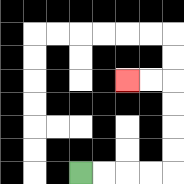{'start': '[3, 7]', 'end': '[5, 3]', 'path_directions': 'R,R,R,R,U,U,U,U,L,L', 'path_coordinates': '[[3, 7], [4, 7], [5, 7], [6, 7], [7, 7], [7, 6], [7, 5], [7, 4], [7, 3], [6, 3], [5, 3]]'}